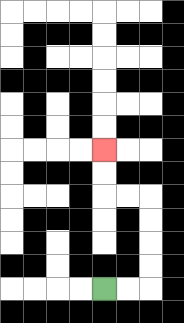{'start': '[4, 12]', 'end': '[4, 6]', 'path_directions': 'R,R,U,U,U,U,L,L,U,U', 'path_coordinates': '[[4, 12], [5, 12], [6, 12], [6, 11], [6, 10], [6, 9], [6, 8], [5, 8], [4, 8], [4, 7], [4, 6]]'}